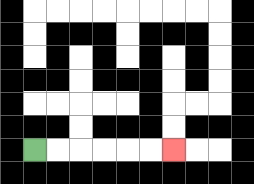{'start': '[1, 6]', 'end': '[7, 6]', 'path_directions': 'R,R,R,R,R,R', 'path_coordinates': '[[1, 6], [2, 6], [3, 6], [4, 6], [5, 6], [6, 6], [7, 6]]'}